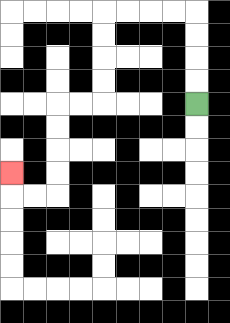{'start': '[8, 4]', 'end': '[0, 7]', 'path_directions': 'U,U,U,U,L,L,L,L,D,D,D,D,L,L,D,D,D,D,L,L,U', 'path_coordinates': '[[8, 4], [8, 3], [8, 2], [8, 1], [8, 0], [7, 0], [6, 0], [5, 0], [4, 0], [4, 1], [4, 2], [4, 3], [4, 4], [3, 4], [2, 4], [2, 5], [2, 6], [2, 7], [2, 8], [1, 8], [0, 8], [0, 7]]'}